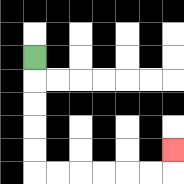{'start': '[1, 2]', 'end': '[7, 6]', 'path_directions': 'D,D,D,D,D,R,R,R,R,R,R,U', 'path_coordinates': '[[1, 2], [1, 3], [1, 4], [1, 5], [1, 6], [1, 7], [2, 7], [3, 7], [4, 7], [5, 7], [6, 7], [7, 7], [7, 6]]'}